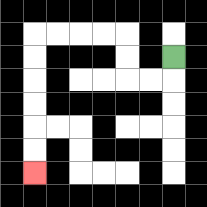{'start': '[7, 2]', 'end': '[1, 7]', 'path_directions': 'D,L,L,U,U,L,L,L,L,D,D,D,D,D,D', 'path_coordinates': '[[7, 2], [7, 3], [6, 3], [5, 3], [5, 2], [5, 1], [4, 1], [3, 1], [2, 1], [1, 1], [1, 2], [1, 3], [1, 4], [1, 5], [1, 6], [1, 7]]'}